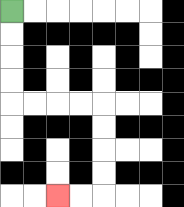{'start': '[0, 0]', 'end': '[2, 8]', 'path_directions': 'D,D,D,D,R,R,R,R,D,D,D,D,L,L', 'path_coordinates': '[[0, 0], [0, 1], [0, 2], [0, 3], [0, 4], [1, 4], [2, 4], [3, 4], [4, 4], [4, 5], [4, 6], [4, 7], [4, 8], [3, 8], [2, 8]]'}